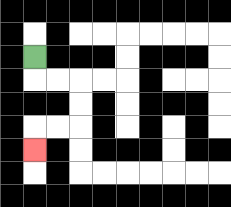{'start': '[1, 2]', 'end': '[1, 6]', 'path_directions': 'D,R,R,D,D,L,L,D', 'path_coordinates': '[[1, 2], [1, 3], [2, 3], [3, 3], [3, 4], [3, 5], [2, 5], [1, 5], [1, 6]]'}